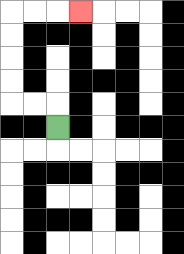{'start': '[2, 5]', 'end': '[3, 0]', 'path_directions': 'U,L,L,U,U,U,U,R,R,R', 'path_coordinates': '[[2, 5], [2, 4], [1, 4], [0, 4], [0, 3], [0, 2], [0, 1], [0, 0], [1, 0], [2, 0], [3, 0]]'}